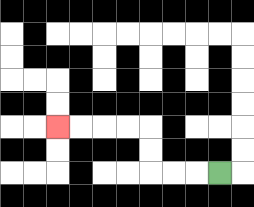{'start': '[9, 7]', 'end': '[2, 5]', 'path_directions': 'L,L,L,U,U,L,L,L,L', 'path_coordinates': '[[9, 7], [8, 7], [7, 7], [6, 7], [6, 6], [6, 5], [5, 5], [4, 5], [3, 5], [2, 5]]'}